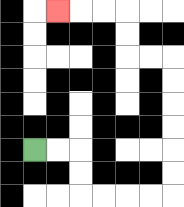{'start': '[1, 6]', 'end': '[2, 0]', 'path_directions': 'R,R,D,D,R,R,R,R,U,U,U,U,U,U,L,L,U,U,L,L,L', 'path_coordinates': '[[1, 6], [2, 6], [3, 6], [3, 7], [3, 8], [4, 8], [5, 8], [6, 8], [7, 8], [7, 7], [7, 6], [7, 5], [7, 4], [7, 3], [7, 2], [6, 2], [5, 2], [5, 1], [5, 0], [4, 0], [3, 0], [2, 0]]'}